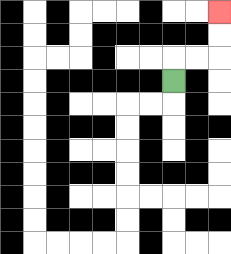{'start': '[7, 3]', 'end': '[9, 0]', 'path_directions': 'U,R,R,U,U', 'path_coordinates': '[[7, 3], [7, 2], [8, 2], [9, 2], [9, 1], [9, 0]]'}